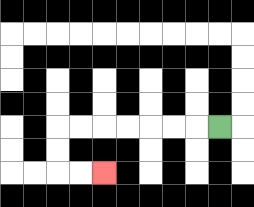{'start': '[9, 5]', 'end': '[4, 7]', 'path_directions': 'L,L,L,L,L,L,L,D,D,R,R', 'path_coordinates': '[[9, 5], [8, 5], [7, 5], [6, 5], [5, 5], [4, 5], [3, 5], [2, 5], [2, 6], [2, 7], [3, 7], [4, 7]]'}